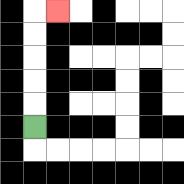{'start': '[1, 5]', 'end': '[2, 0]', 'path_directions': 'U,U,U,U,U,R', 'path_coordinates': '[[1, 5], [1, 4], [1, 3], [1, 2], [1, 1], [1, 0], [2, 0]]'}